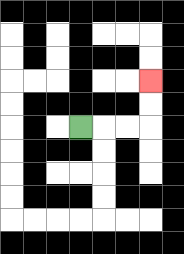{'start': '[3, 5]', 'end': '[6, 3]', 'path_directions': 'R,R,R,U,U', 'path_coordinates': '[[3, 5], [4, 5], [5, 5], [6, 5], [6, 4], [6, 3]]'}